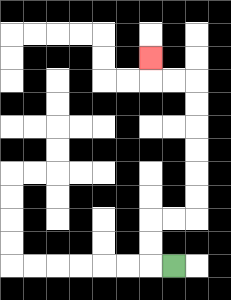{'start': '[7, 11]', 'end': '[6, 2]', 'path_directions': 'L,U,U,R,R,U,U,U,U,U,U,L,L,U', 'path_coordinates': '[[7, 11], [6, 11], [6, 10], [6, 9], [7, 9], [8, 9], [8, 8], [8, 7], [8, 6], [8, 5], [8, 4], [8, 3], [7, 3], [6, 3], [6, 2]]'}